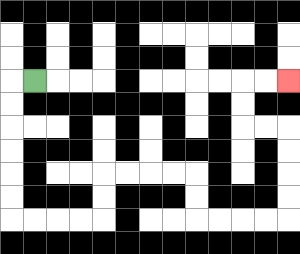{'start': '[1, 3]', 'end': '[12, 3]', 'path_directions': 'L,D,D,D,D,D,D,R,R,R,R,U,U,R,R,R,R,D,D,R,R,R,R,U,U,U,U,L,L,U,U,R,R', 'path_coordinates': '[[1, 3], [0, 3], [0, 4], [0, 5], [0, 6], [0, 7], [0, 8], [0, 9], [1, 9], [2, 9], [3, 9], [4, 9], [4, 8], [4, 7], [5, 7], [6, 7], [7, 7], [8, 7], [8, 8], [8, 9], [9, 9], [10, 9], [11, 9], [12, 9], [12, 8], [12, 7], [12, 6], [12, 5], [11, 5], [10, 5], [10, 4], [10, 3], [11, 3], [12, 3]]'}